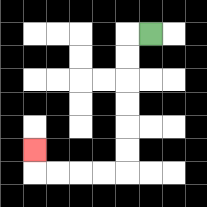{'start': '[6, 1]', 'end': '[1, 6]', 'path_directions': 'L,D,D,D,D,D,D,L,L,L,L,U', 'path_coordinates': '[[6, 1], [5, 1], [5, 2], [5, 3], [5, 4], [5, 5], [5, 6], [5, 7], [4, 7], [3, 7], [2, 7], [1, 7], [1, 6]]'}